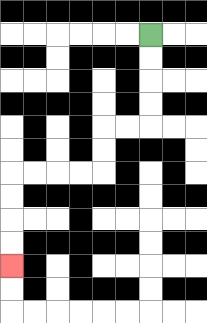{'start': '[6, 1]', 'end': '[0, 11]', 'path_directions': 'D,D,D,D,L,L,D,D,L,L,L,L,D,D,D,D', 'path_coordinates': '[[6, 1], [6, 2], [6, 3], [6, 4], [6, 5], [5, 5], [4, 5], [4, 6], [4, 7], [3, 7], [2, 7], [1, 7], [0, 7], [0, 8], [0, 9], [0, 10], [0, 11]]'}